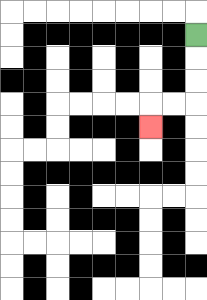{'start': '[8, 1]', 'end': '[6, 5]', 'path_directions': 'D,D,D,L,L,D', 'path_coordinates': '[[8, 1], [8, 2], [8, 3], [8, 4], [7, 4], [6, 4], [6, 5]]'}